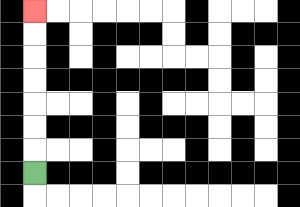{'start': '[1, 7]', 'end': '[1, 0]', 'path_directions': 'U,U,U,U,U,U,U', 'path_coordinates': '[[1, 7], [1, 6], [1, 5], [1, 4], [1, 3], [1, 2], [1, 1], [1, 0]]'}